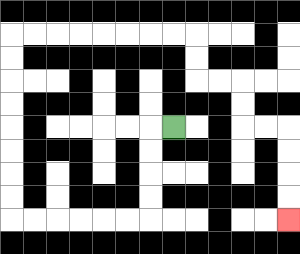{'start': '[7, 5]', 'end': '[12, 9]', 'path_directions': 'L,D,D,D,D,L,L,L,L,L,L,U,U,U,U,U,U,U,U,R,R,R,R,R,R,R,R,D,D,R,R,D,D,R,R,D,D,D,D', 'path_coordinates': '[[7, 5], [6, 5], [6, 6], [6, 7], [6, 8], [6, 9], [5, 9], [4, 9], [3, 9], [2, 9], [1, 9], [0, 9], [0, 8], [0, 7], [0, 6], [0, 5], [0, 4], [0, 3], [0, 2], [0, 1], [1, 1], [2, 1], [3, 1], [4, 1], [5, 1], [6, 1], [7, 1], [8, 1], [8, 2], [8, 3], [9, 3], [10, 3], [10, 4], [10, 5], [11, 5], [12, 5], [12, 6], [12, 7], [12, 8], [12, 9]]'}